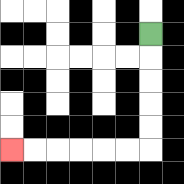{'start': '[6, 1]', 'end': '[0, 6]', 'path_directions': 'D,D,D,D,D,L,L,L,L,L,L', 'path_coordinates': '[[6, 1], [6, 2], [6, 3], [6, 4], [6, 5], [6, 6], [5, 6], [4, 6], [3, 6], [2, 6], [1, 6], [0, 6]]'}